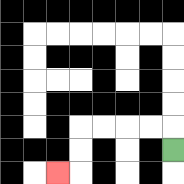{'start': '[7, 6]', 'end': '[2, 7]', 'path_directions': 'U,L,L,L,L,D,D,L', 'path_coordinates': '[[7, 6], [7, 5], [6, 5], [5, 5], [4, 5], [3, 5], [3, 6], [3, 7], [2, 7]]'}